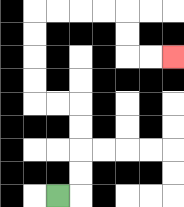{'start': '[2, 8]', 'end': '[7, 2]', 'path_directions': 'R,U,U,U,U,L,L,U,U,U,U,R,R,R,R,D,D,R,R', 'path_coordinates': '[[2, 8], [3, 8], [3, 7], [3, 6], [3, 5], [3, 4], [2, 4], [1, 4], [1, 3], [1, 2], [1, 1], [1, 0], [2, 0], [3, 0], [4, 0], [5, 0], [5, 1], [5, 2], [6, 2], [7, 2]]'}